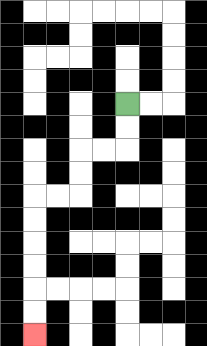{'start': '[5, 4]', 'end': '[1, 14]', 'path_directions': 'D,D,L,L,D,D,L,L,D,D,D,D,D,D', 'path_coordinates': '[[5, 4], [5, 5], [5, 6], [4, 6], [3, 6], [3, 7], [3, 8], [2, 8], [1, 8], [1, 9], [1, 10], [1, 11], [1, 12], [1, 13], [1, 14]]'}